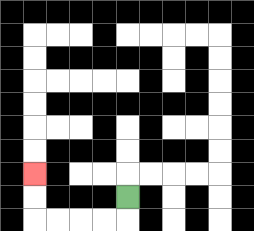{'start': '[5, 8]', 'end': '[1, 7]', 'path_directions': 'D,L,L,L,L,U,U', 'path_coordinates': '[[5, 8], [5, 9], [4, 9], [3, 9], [2, 9], [1, 9], [1, 8], [1, 7]]'}